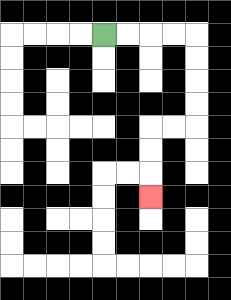{'start': '[4, 1]', 'end': '[6, 8]', 'path_directions': 'R,R,R,R,D,D,D,D,L,L,D,D,D', 'path_coordinates': '[[4, 1], [5, 1], [6, 1], [7, 1], [8, 1], [8, 2], [8, 3], [8, 4], [8, 5], [7, 5], [6, 5], [6, 6], [6, 7], [6, 8]]'}